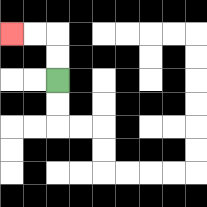{'start': '[2, 3]', 'end': '[0, 1]', 'path_directions': 'U,U,L,L', 'path_coordinates': '[[2, 3], [2, 2], [2, 1], [1, 1], [0, 1]]'}